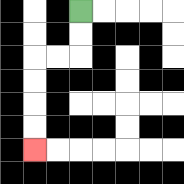{'start': '[3, 0]', 'end': '[1, 6]', 'path_directions': 'D,D,L,L,D,D,D,D', 'path_coordinates': '[[3, 0], [3, 1], [3, 2], [2, 2], [1, 2], [1, 3], [1, 4], [1, 5], [1, 6]]'}